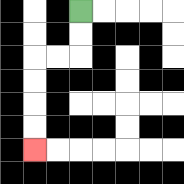{'start': '[3, 0]', 'end': '[1, 6]', 'path_directions': 'D,D,L,L,D,D,D,D', 'path_coordinates': '[[3, 0], [3, 1], [3, 2], [2, 2], [1, 2], [1, 3], [1, 4], [1, 5], [1, 6]]'}